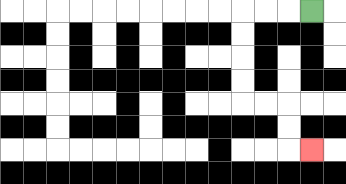{'start': '[13, 0]', 'end': '[13, 6]', 'path_directions': 'L,L,L,D,D,D,D,R,R,D,D,R', 'path_coordinates': '[[13, 0], [12, 0], [11, 0], [10, 0], [10, 1], [10, 2], [10, 3], [10, 4], [11, 4], [12, 4], [12, 5], [12, 6], [13, 6]]'}